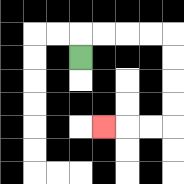{'start': '[3, 2]', 'end': '[4, 5]', 'path_directions': 'U,R,R,R,R,D,D,D,D,L,L,L', 'path_coordinates': '[[3, 2], [3, 1], [4, 1], [5, 1], [6, 1], [7, 1], [7, 2], [7, 3], [7, 4], [7, 5], [6, 5], [5, 5], [4, 5]]'}